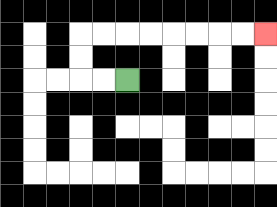{'start': '[5, 3]', 'end': '[11, 1]', 'path_directions': 'L,L,U,U,R,R,R,R,R,R,R,R', 'path_coordinates': '[[5, 3], [4, 3], [3, 3], [3, 2], [3, 1], [4, 1], [5, 1], [6, 1], [7, 1], [8, 1], [9, 1], [10, 1], [11, 1]]'}